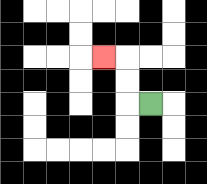{'start': '[6, 4]', 'end': '[4, 2]', 'path_directions': 'L,U,U,L', 'path_coordinates': '[[6, 4], [5, 4], [5, 3], [5, 2], [4, 2]]'}